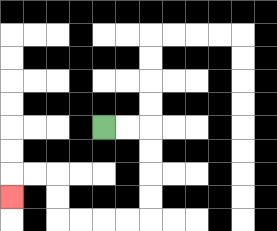{'start': '[4, 5]', 'end': '[0, 8]', 'path_directions': 'R,R,D,D,D,D,L,L,L,L,U,U,L,L,D', 'path_coordinates': '[[4, 5], [5, 5], [6, 5], [6, 6], [6, 7], [6, 8], [6, 9], [5, 9], [4, 9], [3, 9], [2, 9], [2, 8], [2, 7], [1, 7], [0, 7], [0, 8]]'}